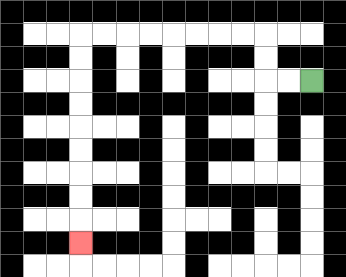{'start': '[13, 3]', 'end': '[3, 10]', 'path_directions': 'L,L,U,U,L,L,L,L,L,L,L,L,D,D,D,D,D,D,D,D,D', 'path_coordinates': '[[13, 3], [12, 3], [11, 3], [11, 2], [11, 1], [10, 1], [9, 1], [8, 1], [7, 1], [6, 1], [5, 1], [4, 1], [3, 1], [3, 2], [3, 3], [3, 4], [3, 5], [3, 6], [3, 7], [3, 8], [3, 9], [3, 10]]'}